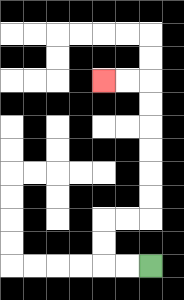{'start': '[6, 11]', 'end': '[4, 3]', 'path_directions': 'L,L,U,U,R,R,U,U,U,U,U,U,L,L', 'path_coordinates': '[[6, 11], [5, 11], [4, 11], [4, 10], [4, 9], [5, 9], [6, 9], [6, 8], [6, 7], [6, 6], [6, 5], [6, 4], [6, 3], [5, 3], [4, 3]]'}